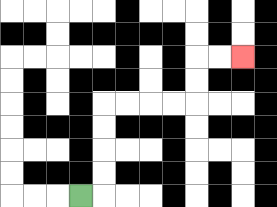{'start': '[3, 8]', 'end': '[10, 2]', 'path_directions': 'R,U,U,U,U,R,R,R,R,U,U,R,R', 'path_coordinates': '[[3, 8], [4, 8], [4, 7], [4, 6], [4, 5], [4, 4], [5, 4], [6, 4], [7, 4], [8, 4], [8, 3], [8, 2], [9, 2], [10, 2]]'}